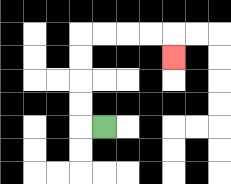{'start': '[4, 5]', 'end': '[7, 2]', 'path_directions': 'L,U,U,U,U,R,R,R,R,D', 'path_coordinates': '[[4, 5], [3, 5], [3, 4], [3, 3], [3, 2], [3, 1], [4, 1], [5, 1], [6, 1], [7, 1], [7, 2]]'}